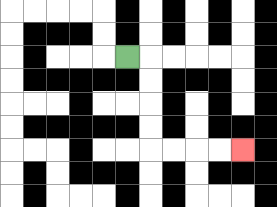{'start': '[5, 2]', 'end': '[10, 6]', 'path_directions': 'R,D,D,D,D,R,R,R,R', 'path_coordinates': '[[5, 2], [6, 2], [6, 3], [6, 4], [6, 5], [6, 6], [7, 6], [8, 6], [9, 6], [10, 6]]'}